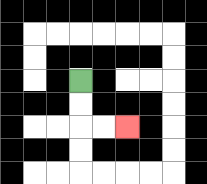{'start': '[3, 3]', 'end': '[5, 5]', 'path_directions': 'D,D,R,R', 'path_coordinates': '[[3, 3], [3, 4], [3, 5], [4, 5], [5, 5]]'}